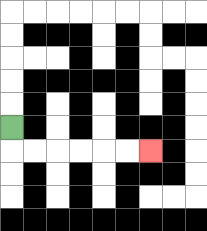{'start': '[0, 5]', 'end': '[6, 6]', 'path_directions': 'D,R,R,R,R,R,R', 'path_coordinates': '[[0, 5], [0, 6], [1, 6], [2, 6], [3, 6], [4, 6], [5, 6], [6, 6]]'}